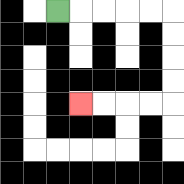{'start': '[2, 0]', 'end': '[3, 4]', 'path_directions': 'R,R,R,R,R,D,D,D,D,L,L,L,L', 'path_coordinates': '[[2, 0], [3, 0], [4, 0], [5, 0], [6, 0], [7, 0], [7, 1], [7, 2], [7, 3], [7, 4], [6, 4], [5, 4], [4, 4], [3, 4]]'}